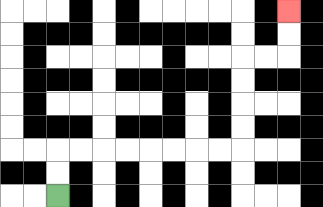{'start': '[2, 8]', 'end': '[12, 0]', 'path_directions': 'U,U,R,R,R,R,R,R,R,R,U,U,U,U,R,R,U,U', 'path_coordinates': '[[2, 8], [2, 7], [2, 6], [3, 6], [4, 6], [5, 6], [6, 6], [7, 6], [8, 6], [9, 6], [10, 6], [10, 5], [10, 4], [10, 3], [10, 2], [11, 2], [12, 2], [12, 1], [12, 0]]'}